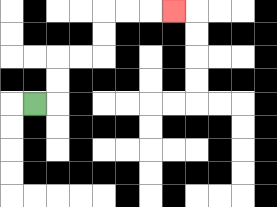{'start': '[1, 4]', 'end': '[7, 0]', 'path_directions': 'R,U,U,R,R,U,U,R,R,R', 'path_coordinates': '[[1, 4], [2, 4], [2, 3], [2, 2], [3, 2], [4, 2], [4, 1], [4, 0], [5, 0], [6, 0], [7, 0]]'}